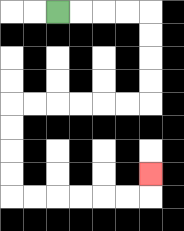{'start': '[2, 0]', 'end': '[6, 7]', 'path_directions': 'R,R,R,R,D,D,D,D,L,L,L,L,L,L,D,D,D,D,R,R,R,R,R,R,U', 'path_coordinates': '[[2, 0], [3, 0], [4, 0], [5, 0], [6, 0], [6, 1], [6, 2], [6, 3], [6, 4], [5, 4], [4, 4], [3, 4], [2, 4], [1, 4], [0, 4], [0, 5], [0, 6], [0, 7], [0, 8], [1, 8], [2, 8], [3, 8], [4, 8], [5, 8], [6, 8], [6, 7]]'}